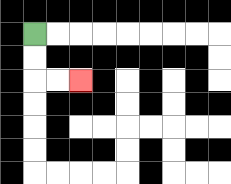{'start': '[1, 1]', 'end': '[3, 3]', 'path_directions': 'D,D,R,R', 'path_coordinates': '[[1, 1], [1, 2], [1, 3], [2, 3], [3, 3]]'}